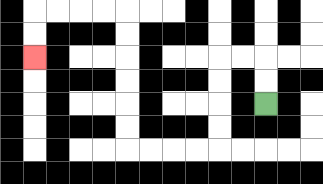{'start': '[11, 4]', 'end': '[1, 2]', 'path_directions': 'U,U,L,L,D,D,D,D,L,L,L,L,U,U,U,U,U,U,L,L,L,L,D,D', 'path_coordinates': '[[11, 4], [11, 3], [11, 2], [10, 2], [9, 2], [9, 3], [9, 4], [9, 5], [9, 6], [8, 6], [7, 6], [6, 6], [5, 6], [5, 5], [5, 4], [5, 3], [5, 2], [5, 1], [5, 0], [4, 0], [3, 0], [2, 0], [1, 0], [1, 1], [1, 2]]'}